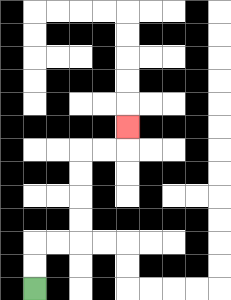{'start': '[1, 12]', 'end': '[5, 5]', 'path_directions': 'U,U,R,R,U,U,U,U,R,R,U', 'path_coordinates': '[[1, 12], [1, 11], [1, 10], [2, 10], [3, 10], [3, 9], [3, 8], [3, 7], [3, 6], [4, 6], [5, 6], [5, 5]]'}